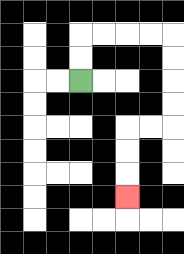{'start': '[3, 3]', 'end': '[5, 8]', 'path_directions': 'U,U,R,R,R,R,D,D,D,D,L,L,D,D,D', 'path_coordinates': '[[3, 3], [3, 2], [3, 1], [4, 1], [5, 1], [6, 1], [7, 1], [7, 2], [7, 3], [7, 4], [7, 5], [6, 5], [5, 5], [5, 6], [5, 7], [5, 8]]'}